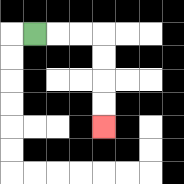{'start': '[1, 1]', 'end': '[4, 5]', 'path_directions': 'R,R,R,D,D,D,D', 'path_coordinates': '[[1, 1], [2, 1], [3, 1], [4, 1], [4, 2], [4, 3], [4, 4], [4, 5]]'}